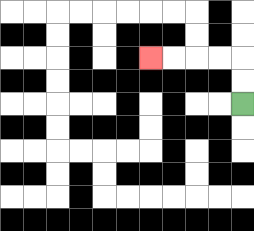{'start': '[10, 4]', 'end': '[6, 2]', 'path_directions': 'U,U,L,L,L,L', 'path_coordinates': '[[10, 4], [10, 3], [10, 2], [9, 2], [8, 2], [7, 2], [6, 2]]'}